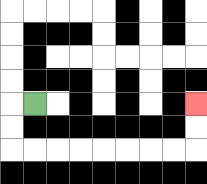{'start': '[1, 4]', 'end': '[8, 4]', 'path_directions': 'L,D,D,R,R,R,R,R,R,R,R,U,U', 'path_coordinates': '[[1, 4], [0, 4], [0, 5], [0, 6], [1, 6], [2, 6], [3, 6], [4, 6], [5, 6], [6, 6], [7, 6], [8, 6], [8, 5], [8, 4]]'}